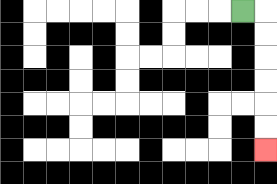{'start': '[10, 0]', 'end': '[11, 6]', 'path_directions': 'R,D,D,D,D,D,D', 'path_coordinates': '[[10, 0], [11, 0], [11, 1], [11, 2], [11, 3], [11, 4], [11, 5], [11, 6]]'}